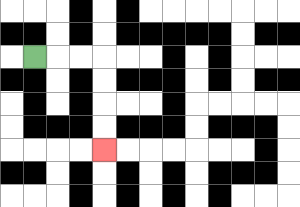{'start': '[1, 2]', 'end': '[4, 6]', 'path_directions': 'R,R,R,D,D,D,D', 'path_coordinates': '[[1, 2], [2, 2], [3, 2], [4, 2], [4, 3], [4, 4], [4, 5], [4, 6]]'}